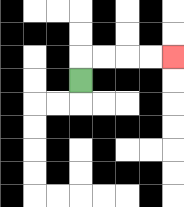{'start': '[3, 3]', 'end': '[7, 2]', 'path_directions': 'U,R,R,R,R', 'path_coordinates': '[[3, 3], [3, 2], [4, 2], [5, 2], [6, 2], [7, 2]]'}